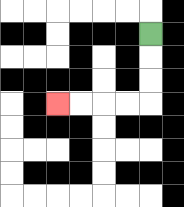{'start': '[6, 1]', 'end': '[2, 4]', 'path_directions': 'D,D,D,L,L,L,L', 'path_coordinates': '[[6, 1], [6, 2], [6, 3], [6, 4], [5, 4], [4, 4], [3, 4], [2, 4]]'}